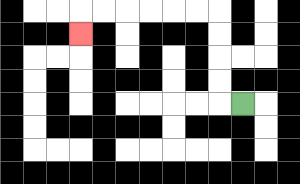{'start': '[10, 4]', 'end': '[3, 1]', 'path_directions': 'L,U,U,U,U,L,L,L,L,L,L,D', 'path_coordinates': '[[10, 4], [9, 4], [9, 3], [9, 2], [9, 1], [9, 0], [8, 0], [7, 0], [6, 0], [5, 0], [4, 0], [3, 0], [3, 1]]'}